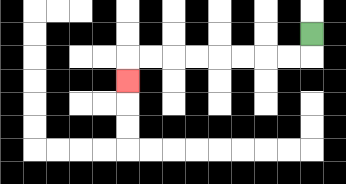{'start': '[13, 1]', 'end': '[5, 3]', 'path_directions': 'D,L,L,L,L,L,L,L,L,D', 'path_coordinates': '[[13, 1], [13, 2], [12, 2], [11, 2], [10, 2], [9, 2], [8, 2], [7, 2], [6, 2], [5, 2], [5, 3]]'}